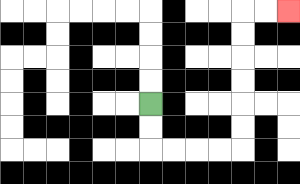{'start': '[6, 4]', 'end': '[12, 0]', 'path_directions': 'D,D,R,R,R,R,U,U,U,U,U,U,R,R', 'path_coordinates': '[[6, 4], [6, 5], [6, 6], [7, 6], [8, 6], [9, 6], [10, 6], [10, 5], [10, 4], [10, 3], [10, 2], [10, 1], [10, 0], [11, 0], [12, 0]]'}